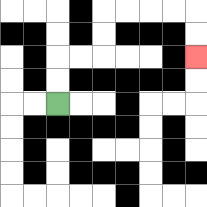{'start': '[2, 4]', 'end': '[8, 2]', 'path_directions': 'U,U,R,R,U,U,R,R,R,R,D,D', 'path_coordinates': '[[2, 4], [2, 3], [2, 2], [3, 2], [4, 2], [4, 1], [4, 0], [5, 0], [6, 0], [7, 0], [8, 0], [8, 1], [8, 2]]'}